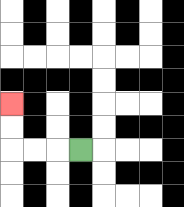{'start': '[3, 6]', 'end': '[0, 4]', 'path_directions': 'L,L,L,U,U', 'path_coordinates': '[[3, 6], [2, 6], [1, 6], [0, 6], [0, 5], [0, 4]]'}